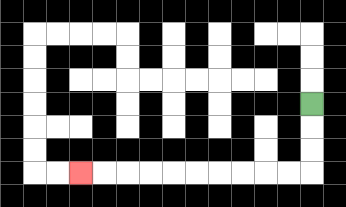{'start': '[13, 4]', 'end': '[3, 7]', 'path_directions': 'D,D,D,L,L,L,L,L,L,L,L,L,L', 'path_coordinates': '[[13, 4], [13, 5], [13, 6], [13, 7], [12, 7], [11, 7], [10, 7], [9, 7], [8, 7], [7, 7], [6, 7], [5, 7], [4, 7], [3, 7]]'}